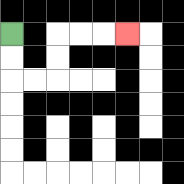{'start': '[0, 1]', 'end': '[5, 1]', 'path_directions': 'D,D,R,R,U,U,R,R,R', 'path_coordinates': '[[0, 1], [0, 2], [0, 3], [1, 3], [2, 3], [2, 2], [2, 1], [3, 1], [4, 1], [5, 1]]'}